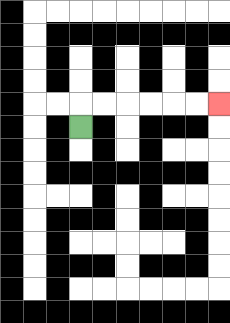{'start': '[3, 5]', 'end': '[9, 4]', 'path_directions': 'U,R,R,R,R,R,R', 'path_coordinates': '[[3, 5], [3, 4], [4, 4], [5, 4], [6, 4], [7, 4], [8, 4], [9, 4]]'}